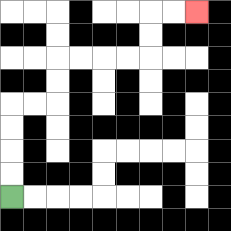{'start': '[0, 8]', 'end': '[8, 0]', 'path_directions': 'U,U,U,U,R,R,U,U,R,R,R,R,U,U,R,R', 'path_coordinates': '[[0, 8], [0, 7], [0, 6], [0, 5], [0, 4], [1, 4], [2, 4], [2, 3], [2, 2], [3, 2], [4, 2], [5, 2], [6, 2], [6, 1], [6, 0], [7, 0], [8, 0]]'}